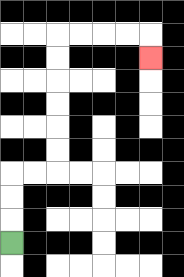{'start': '[0, 10]', 'end': '[6, 2]', 'path_directions': 'U,U,U,R,R,U,U,U,U,U,U,R,R,R,R,D', 'path_coordinates': '[[0, 10], [0, 9], [0, 8], [0, 7], [1, 7], [2, 7], [2, 6], [2, 5], [2, 4], [2, 3], [2, 2], [2, 1], [3, 1], [4, 1], [5, 1], [6, 1], [6, 2]]'}